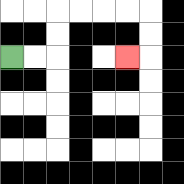{'start': '[0, 2]', 'end': '[5, 2]', 'path_directions': 'R,R,U,U,R,R,R,R,D,D,L', 'path_coordinates': '[[0, 2], [1, 2], [2, 2], [2, 1], [2, 0], [3, 0], [4, 0], [5, 0], [6, 0], [6, 1], [6, 2], [5, 2]]'}